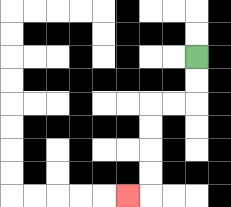{'start': '[8, 2]', 'end': '[5, 8]', 'path_directions': 'D,D,L,L,D,D,D,D,L', 'path_coordinates': '[[8, 2], [8, 3], [8, 4], [7, 4], [6, 4], [6, 5], [6, 6], [6, 7], [6, 8], [5, 8]]'}